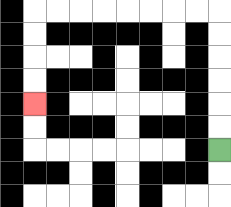{'start': '[9, 6]', 'end': '[1, 4]', 'path_directions': 'U,U,U,U,U,U,L,L,L,L,L,L,L,L,D,D,D,D', 'path_coordinates': '[[9, 6], [9, 5], [9, 4], [9, 3], [9, 2], [9, 1], [9, 0], [8, 0], [7, 0], [6, 0], [5, 0], [4, 0], [3, 0], [2, 0], [1, 0], [1, 1], [1, 2], [1, 3], [1, 4]]'}